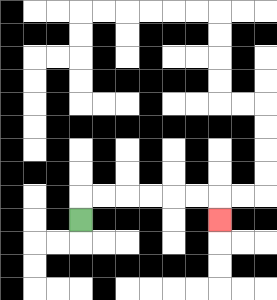{'start': '[3, 9]', 'end': '[9, 9]', 'path_directions': 'U,R,R,R,R,R,R,D', 'path_coordinates': '[[3, 9], [3, 8], [4, 8], [5, 8], [6, 8], [7, 8], [8, 8], [9, 8], [9, 9]]'}